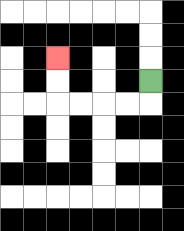{'start': '[6, 3]', 'end': '[2, 2]', 'path_directions': 'D,L,L,L,L,U,U', 'path_coordinates': '[[6, 3], [6, 4], [5, 4], [4, 4], [3, 4], [2, 4], [2, 3], [2, 2]]'}